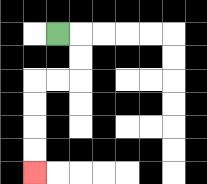{'start': '[2, 1]', 'end': '[1, 7]', 'path_directions': 'R,D,D,L,L,D,D,D,D', 'path_coordinates': '[[2, 1], [3, 1], [3, 2], [3, 3], [2, 3], [1, 3], [1, 4], [1, 5], [1, 6], [1, 7]]'}